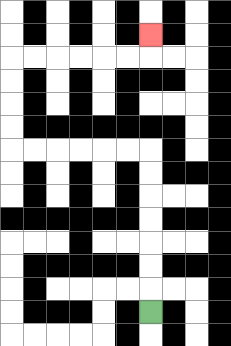{'start': '[6, 13]', 'end': '[6, 1]', 'path_directions': 'U,U,U,U,U,U,U,L,L,L,L,L,L,U,U,U,U,R,R,R,R,R,R,U', 'path_coordinates': '[[6, 13], [6, 12], [6, 11], [6, 10], [6, 9], [6, 8], [6, 7], [6, 6], [5, 6], [4, 6], [3, 6], [2, 6], [1, 6], [0, 6], [0, 5], [0, 4], [0, 3], [0, 2], [1, 2], [2, 2], [3, 2], [4, 2], [5, 2], [6, 2], [6, 1]]'}